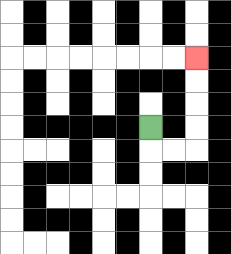{'start': '[6, 5]', 'end': '[8, 2]', 'path_directions': 'D,R,R,U,U,U,U', 'path_coordinates': '[[6, 5], [6, 6], [7, 6], [8, 6], [8, 5], [8, 4], [8, 3], [8, 2]]'}